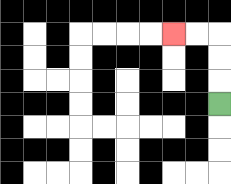{'start': '[9, 4]', 'end': '[7, 1]', 'path_directions': 'U,U,U,L,L', 'path_coordinates': '[[9, 4], [9, 3], [9, 2], [9, 1], [8, 1], [7, 1]]'}